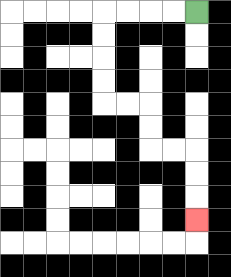{'start': '[8, 0]', 'end': '[8, 9]', 'path_directions': 'L,L,L,L,D,D,D,D,R,R,D,D,R,R,D,D,D', 'path_coordinates': '[[8, 0], [7, 0], [6, 0], [5, 0], [4, 0], [4, 1], [4, 2], [4, 3], [4, 4], [5, 4], [6, 4], [6, 5], [6, 6], [7, 6], [8, 6], [8, 7], [8, 8], [8, 9]]'}